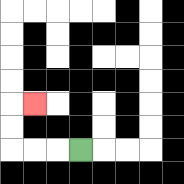{'start': '[3, 6]', 'end': '[1, 4]', 'path_directions': 'L,L,L,U,U,R', 'path_coordinates': '[[3, 6], [2, 6], [1, 6], [0, 6], [0, 5], [0, 4], [1, 4]]'}